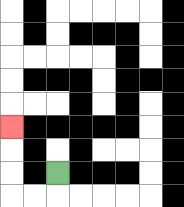{'start': '[2, 7]', 'end': '[0, 5]', 'path_directions': 'D,L,L,U,U,U', 'path_coordinates': '[[2, 7], [2, 8], [1, 8], [0, 8], [0, 7], [0, 6], [0, 5]]'}